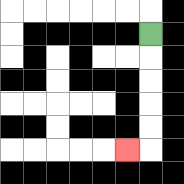{'start': '[6, 1]', 'end': '[5, 6]', 'path_directions': 'D,D,D,D,D,L', 'path_coordinates': '[[6, 1], [6, 2], [6, 3], [6, 4], [6, 5], [6, 6], [5, 6]]'}